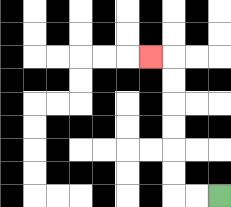{'start': '[9, 8]', 'end': '[6, 2]', 'path_directions': 'L,L,U,U,U,U,U,U,L', 'path_coordinates': '[[9, 8], [8, 8], [7, 8], [7, 7], [7, 6], [7, 5], [7, 4], [7, 3], [7, 2], [6, 2]]'}